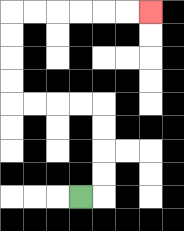{'start': '[3, 8]', 'end': '[6, 0]', 'path_directions': 'R,U,U,U,U,L,L,L,L,U,U,U,U,R,R,R,R,R,R', 'path_coordinates': '[[3, 8], [4, 8], [4, 7], [4, 6], [4, 5], [4, 4], [3, 4], [2, 4], [1, 4], [0, 4], [0, 3], [0, 2], [0, 1], [0, 0], [1, 0], [2, 0], [3, 0], [4, 0], [5, 0], [6, 0]]'}